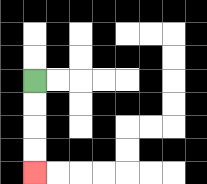{'start': '[1, 3]', 'end': '[1, 7]', 'path_directions': 'D,D,D,D', 'path_coordinates': '[[1, 3], [1, 4], [1, 5], [1, 6], [1, 7]]'}